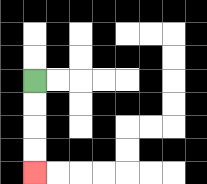{'start': '[1, 3]', 'end': '[1, 7]', 'path_directions': 'D,D,D,D', 'path_coordinates': '[[1, 3], [1, 4], [1, 5], [1, 6], [1, 7]]'}